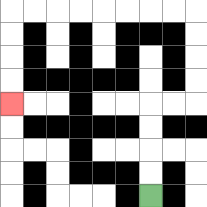{'start': '[6, 8]', 'end': '[0, 4]', 'path_directions': 'U,U,U,U,R,R,U,U,U,U,L,L,L,L,L,L,L,L,D,D,D,D', 'path_coordinates': '[[6, 8], [6, 7], [6, 6], [6, 5], [6, 4], [7, 4], [8, 4], [8, 3], [8, 2], [8, 1], [8, 0], [7, 0], [6, 0], [5, 0], [4, 0], [3, 0], [2, 0], [1, 0], [0, 0], [0, 1], [0, 2], [0, 3], [0, 4]]'}